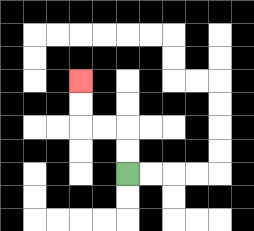{'start': '[5, 7]', 'end': '[3, 3]', 'path_directions': 'U,U,L,L,U,U', 'path_coordinates': '[[5, 7], [5, 6], [5, 5], [4, 5], [3, 5], [3, 4], [3, 3]]'}